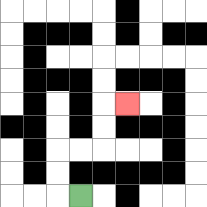{'start': '[3, 8]', 'end': '[5, 4]', 'path_directions': 'L,U,U,R,R,U,U,R', 'path_coordinates': '[[3, 8], [2, 8], [2, 7], [2, 6], [3, 6], [4, 6], [4, 5], [4, 4], [5, 4]]'}